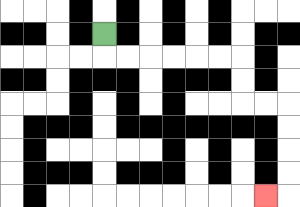{'start': '[4, 1]', 'end': '[11, 8]', 'path_directions': 'D,R,R,R,R,R,R,D,D,R,R,D,D,D,D,L', 'path_coordinates': '[[4, 1], [4, 2], [5, 2], [6, 2], [7, 2], [8, 2], [9, 2], [10, 2], [10, 3], [10, 4], [11, 4], [12, 4], [12, 5], [12, 6], [12, 7], [12, 8], [11, 8]]'}